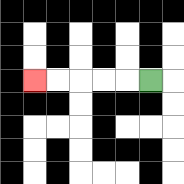{'start': '[6, 3]', 'end': '[1, 3]', 'path_directions': 'L,L,L,L,L', 'path_coordinates': '[[6, 3], [5, 3], [4, 3], [3, 3], [2, 3], [1, 3]]'}